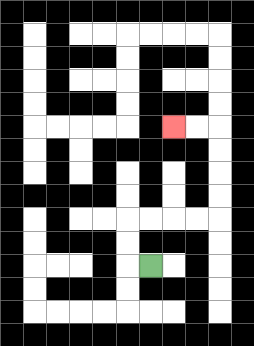{'start': '[6, 11]', 'end': '[7, 5]', 'path_directions': 'L,U,U,R,R,R,R,U,U,U,U,L,L', 'path_coordinates': '[[6, 11], [5, 11], [5, 10], [5, 9], [6, 9], [7, 9], [8, 9], [9, 9], [9, 8], [9, 7], [9, 6], [9, 5], [8, 5], [7, 5]]'}